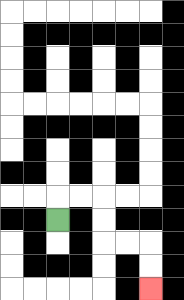{'start': '[2, 9]', 'end': '[6, 12]', 'path_directions': 'U,R,R,D,D,R,R,D,D', 'path_coordinates': '[[2, 9], [2, 8], [3, 8], [4, 8], [4, 9], [4, 10], [5, 10], [6, 10], [6, 11], [6, 12]]'}